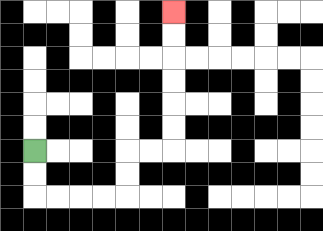{'start': '[1, 6]', 'end': '[7, 0]', 'path_directions': 'D,D,R,R,R,R,U,U,R,R,U,U,U,U,U,U', 'path_coordinates': '[[1, 6], [1, 7], [1, 8], [2, 8], [3, 8], [4, 8], [5, 8], [5, 7], [5, 6], [6, 6], [7, 6], [7, 5], [7, 4], [7, 3], [7, 2], [7, 1], [7, 0]]'}